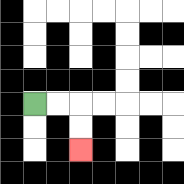{'start': '[1, 4]', 'end': '[3, 6]', 'path_directions': 'R,R,D,D', 'path_coordinates': '[[1, 4], [2, 4], [3, 4], [3, 5], [3, 6]]'}